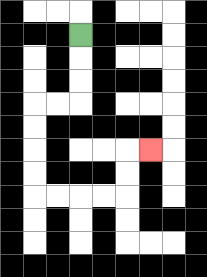{'start': '[3, 1]', 'end': '[6, 6]', 'path_directions': 'D,D,D,L,L,D,D,D,D,R,R,R,R,U,U,R', 'path_coordinates': '[[3, 1], [3, 2], [3, 3], [3, 4], [2, 4], [1, 4], [1, 5], [1, 6], [1, 7], [1, 8], [2, 8], [3, 8], [4, 8], [5, 8], [5, 7], [5, 6], [6, 6]]'}